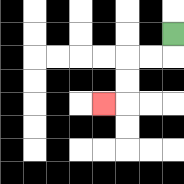{'start': '[7, 1]', 'end': '[4, 4]', 'path_directions': 'D,L,L,D,D,L', 'path_coordinates': '[[7, 1], [7, 2], [6, 2], [5, 2], [5, 3], [5, 4], [4, 4]]'}